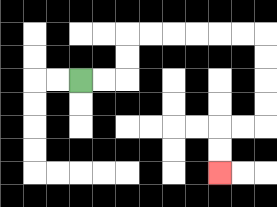{'start': '[3, 3]', 'end': '[9, 7]', 'path_directions': 'R,R,U,U,R,R,R,R,R,R,D,D,D,D,L,L,D,D', 'path_coordinates': '[[3, 3], [4, 3], [5, 3], [5, 2], [5, 1], [6, 1], [7, 1], [8, 1], [9, 1], [10, 1], [11, 1], [11, 2], [11, 3], [11, 4], [11, 5], [10, 5], [9, 5], [9, 6], [9, 7]]'}